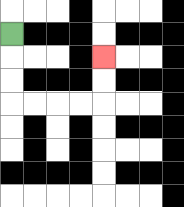{'start': '[0, 1]', 'end': '[4, 2]', 'path_directions': 'D,D,D,R,R,R,R,U,U', 'path_coordinates': '[[0, 1], [0, 2], [0, 3], [0, 4], [1, 4], [2, 4], [3, 4], [4, 4], [4, 3], [4, 2]]'}